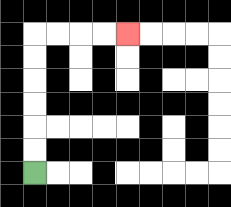{'start': '[1, 7]', 'end': '[5, 1]', 'path_directions': 'U,U,U,U,U,U,R,R,R,R', 'path_coordinates': '[[1, 7], [1, 6], [1, 5], [1, 4], [1, 3], [1, 2], [1, 1], [2, 1], [3, 1], [4, 1], [5, 1]]'}